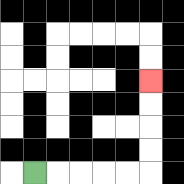{'start': '[1, 7]', 'end': '[6, 3]', 'path_directions': 'R,R,R,R,R,U,U,U,U', 'path_coordinates': '[[1, 7], [2, 7], [3, 7], [4, 7], [5, 7], [6, 7], [6, 6], [6, 5], [6, 4], [6, 3]]'}